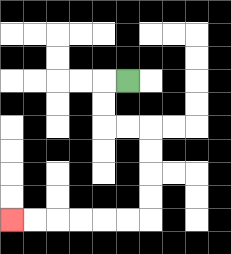{'start': '[5, 3]', 'end': '[0, 9]', 'path_directions': 'L,D,D,R,R,D,D,D,D,L,L,L,L,L,L', 'path_coordinates': '[[5, 3], [4, 3], [4, 4], [4, 5], [5, 5], [6, 5], [6, 6], [6, 7], [6, 8], [6, 9], [5, 9], [4, 9], [3, 9], [2, 9], [1, 9], [0, 9]]'}